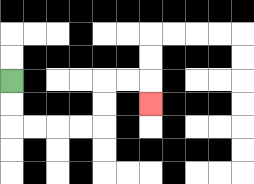{'start': '[0, 3]', 'end': '[6, 4]', 'path_directions': 'D,D,R,R,R,R,U,U,R,R,D', 'path_coordinates': '[[0, 3], [0, 4], [0, 5], [1, 5], [2, 5], [3, 5], [4, 5], [4, 4], [4, 3], [5, 3], [6, 3], [6, 4]]'}